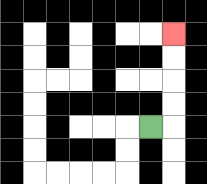{'start': '[6, 5]', 'end': '[7, 1]', 'path_directions': 'R,U,U,U,U', 'path_coordinates': '[[6, 5], [7, 5], [7, 4], [7, 3], [7, 2], [7, 1]]'}